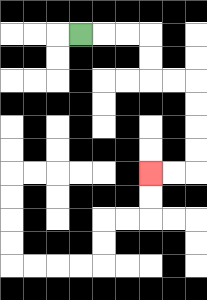{'start': '[3, 1]', 'end': '[6, 7]', 'path_directions': 'R,R,R,D,D,R,R,D,D,D,D,L,L', 'path_coordinates': '[[3, 1], [4, 1], [5, 1], [6, 1], [6, 2], [6, 3], [7, 3], [8, 3], [8, 4], [8, 5], [8, 6], [8, 7], [7, 7], [6, 7]]'}